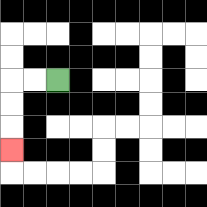{'start': '[2, 3]', 'end': '[0, 6]', 'path_directions': 'L,L,D,D,D', 'path_coordinates': '[[2, 3], [1, 3], [0, 3], [0, 4], [0, 5], [0, 6]]'}